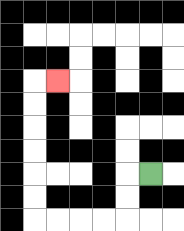{'start': '[6, 7]', 'end': '[2, 3]', 'path_directions': 'L,D,D,L,L,L,L,U,U,U,U,U,U,R', 'path_coordinates': '[[6, 7], [5, 7], [5, 8], [5, 9], [4, 9], [3, 9], [2, 9], [1, 9], [1, 8], [1, 7], [1, 6], [1, 5], [1, 4], [1, 3], [2, 3]]'}